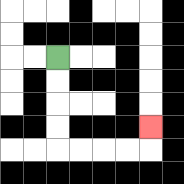{'start': '[2, 2]', 'end': '[6, 5]', 'path_directions': 'D,D,D,D,R,R,R,R,U', 'path_coordinates': '[[2, 2], [2, 3], [2, 4], [2, 5], [2, 6], [3, 6], [4, 6], [5, 6], [6, 6], [6, 5]]'}